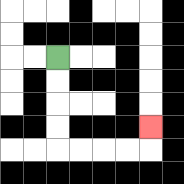{'start': '[2, 2]', 'end': '[6, 5]', 'path_directions': 'D,D,D,D,R,R,R,R,U', 'path_coordinates': '[[2, 2], [2, 3], [2, 4], [2, 5], [2, 6], [3, 6], [4, 6], [5, 6], [6, 6], [6, 5]]'}